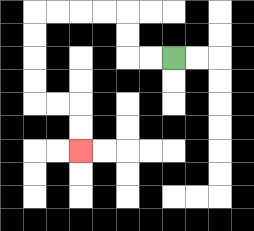{'start': '[7, 2]', 'end': '[3, 6]', 'path_directions': 'L,L,U,U,L,L,L,L,D,D,D,D,R,R,D,D', 'path_coordinates': '[[7, 2], [6, 2], [5, 2], [5, 1], [5, 0], [4, 0], [3, 0], [2, 0], [1, 0], [1, 1], [1, 2], [1, 3], [1, 4], [2, 4], [3, 4], [3, 5], [3, 6]]'}